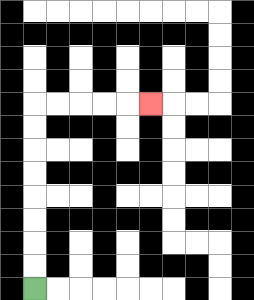{'start': '[1, 12]', 'end': '[6, 4]', 'path_directions': 'U,U,U,U,U,U,U,U,R,R,R,R,R', 'path_coordinates': '[[1, 12], [1, 11], [1, 10], [1, 9], [1, 8], [1, 7], [1, 6], [1, 5], [1, 4], [2, 4], [3, 4], [4, 4], [5, 4], [6, 4]]'}